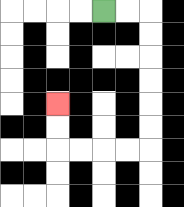{'start': '[4, 0]', 'end': '[2, 4]', 'path_directions': 'R,R,D,D,D,D,D,D,L,L,L,L,U,U', 'path_coordinates': '[[4, 0], [5, 0], [6, 0], [6, 1], [6, 2], [6, 3], [6, 4], [6, 5], [6, 6], [5, 6], [4, 6], [3, 6], [2, 6], [2, 5], [2, 4]]'}